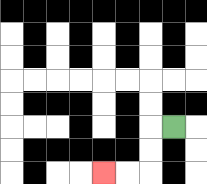{'start': '[7, 5]', 'end': '[4, 7]', 'path_directions': 'L,D,D,L,L', 'path_coordinates': '[[7, 5], [6, 5], [6, 6], [6, 7], [5, 7], [4, 7]]'}